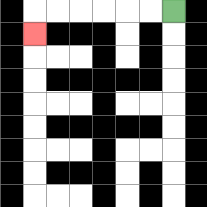{'start': '[7, 0]', 'end': '[1, 1]', 'path_directions': 'L,L,L,L,L,L,D', 'path_coordinates': '[[7, 0], [6, 0], [5, 0], [4, 0], [3, 0], [2, 0], [1, 0], [1, 1]]'}